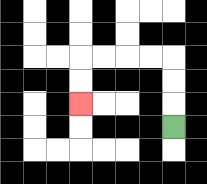{'start': '[7, 5]', 'end': '[3, 4]', 'path_directions': 'U,U,U,L,L,L,L,D,D', 'path_coordinates': '[[7, 5], [7, 4], [7, 3], [7, 2], [6, 2], [5, 2], [4, 2], [3, 2], [3, 3], [3, 4]]'}